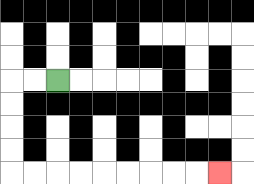{'start': '[2, 3]', 'end': '[9, 7]', 'path_directions': 'L,L,D,D,D,D,R,R,R,R,R,R,R,R,R', 'path_coordinates': '[[2, 3], [1, 3], [0, 3], [0, 4], [0, 5], [0, 6], [0, 7], [1, 7], [2, 7], [3, 7], [4, 7], [5, 7], [6, 7], [7, 7], [8, 7], [9, 7]]'}